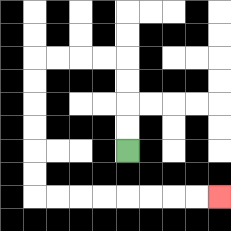{'start': '[5, 6]', 'end': '[9, 8]', 'path_directions': 'U,U,U,U,L,L,L,L,D,D,D,D,D,D,R,R,R,R,R,R,R,R', 'path_coordinates': '[[5, 6], [5, 5], [5, 4], [5, 3], [5, 2], [4, 2], [3, 2], [2, 2], [1, 2], [1, 3], [1, 4], [1, 5], [1, 6], [1, 7], [1, 8], [2, 8], [3, 8], [4, 8], [5, 8], [6, 8], [7, 8], [8, 8], [9, 8]]'}